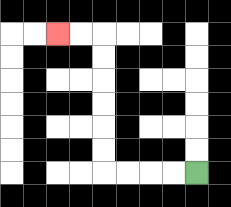{'start': '[8, 7]', 'end': '[2, 1]', 'path_directions': 'L,L,L,L,U,U,U,U,U,U,L,L', 'path_coordinates': '[[8, 7], [7, 7], [6, 7], [5, 7], [4, 7], [4, 6], [4, 5], [4, 4], [4, 3], [4, 2], [4, 1], [3, 1], [2, 1]]'}